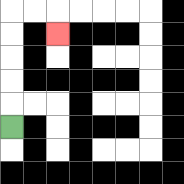{'start': '[0, 5]', 'end': '[2, 1]', 'path_directions': 'U,U,U,U,U,R,R,D', 'path_coordinates': '[[0, 5], [0, 4], [0, 3], [0, 2], [0, 1], [0, 0], [1, 0], [2, 0], [2, 1]]'}